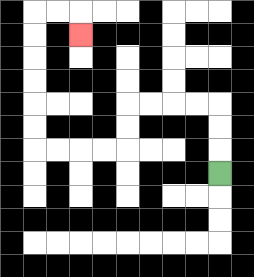{'start': '[9, 7]', 'end': '[3, 1]', 'path_directions': 'U,U,U,L,L,L,L,D,D,L,L,L,L,U,U,U,U,U,U,R,R,D', 'path_coordinates': '[[9, 7], [9, 6], [9, 5], [9, 4], [8, 4], [7, 4], [6, 4], [5, 4], [5, 5], [5, 6], [4, 6], [3, 6], [2, 6], [1, 6], [1, 5], [1, 4], [1, 3], [1, 2], [1, 1], [1, 0], [2, 0], [3, 0], [3, 1]]'}